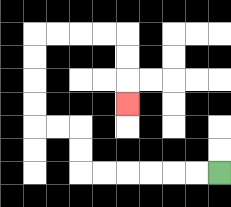{'start': '[9, 7]', 'end': '[5, 4]', 'path_directions': 'L,L,L,L,L,L,U,U,L,L,U,U,U,U,R,R,R,R,D,D,D', 'path_coordinates': '[[9, 7], [8, 7], [7, 7], [6, 7], [5, 7], [4, 7], [3, 7], [3, 6], [3, 5], [2, 5], [1, 5], [1, 4], [1, 3], [1, 2], [1, 1], [2, 1], [3, 1], [4, 1], [5, 1], [5, 2], [5, 3], [5, 4]]'}